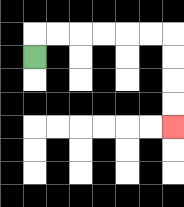{'start': '[1, 2]', 'end': '[7, 5]', 'path_directions': 'U,R,R,R,R,R,R,D,D,D,D', 'path_coordinates': '[[1, 2], [1, 1], [2, 1], [3, 1], [4, 1], [5, 1], [6, 1], [7, 1], [7, 2], [7, 3], [7, 4], [7, 5]]'}